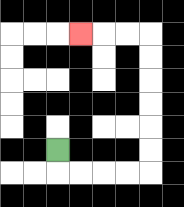{'start': '[2, 6]', 'end': '[3, 1]', 'path_directions': 'D,R,R,R,R,U,U,U,U,U,U,L,L,L', 'path_coordinates': '[[2, 6], [2, 7], [3, 7], [4, 7], [5, 7], [6, 7], [6, 6], [6, 5], [6, 4], [6, 3], [6, 2], [6, 1], [5, 1], [4, 1], [3, 1]]'}